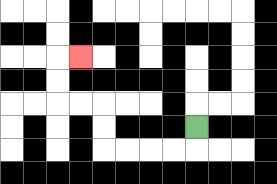{'start': '[8, 5]', 'end': '[3, 2]', 'path_directions': 'D,L,L,L,L,U,U,L,L,U,U,R', 'path_coordinates': '[[8, 5], [8, 6], [7, 6], [6, 6], [5, 6], [4, 6], [4, 5], [4, 4], [3, 4], [2, 4], [2, 3], [2, 2], [3, 2]]'}